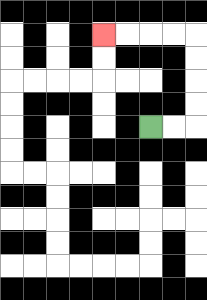{'start': '[6, 5]', 'end': '[4, 1]', 'path_directions': 'R,R,U,U,U,U,L,L,L,L', 'path_coordinates': '[[6, 5], [7, 5], [8, 5], [8, 4], [8, 3], [8, 2], [8, 1], [7, 1], [6, 1], [5, 1], [4, 1]]'}